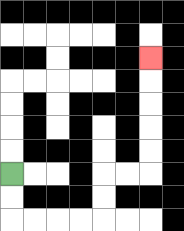{'start': '[0, 7]', 'end': '[6, 2]', 'path_directions': 'D,D,R,R,R,R,U,U,R,R,U,U,U,U,U', 'path_coordinates': '[[0, 7], [0, 8], [0, 9], [1, 9], [2, 9], [3, 9], [4, 9], [4, 8], [4, 7], [5, 7], [6, 7], [6, 6], [6, 5], [6, 4], [6, 3], [6, 2]]'}